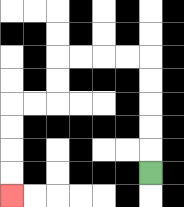{'start': '[6, 7]', 'end': '[0, 8]', 'path_directions': 'U,U,U,U,U,L,L,L,L,D,D,L,L,D,D,D,D', 'path_coordinates': '[[6, 7], [6, 6], [6, 5], [6, 4], [6, 3], [6, 2], [5, 2], [4, 2], [3, 2], [2, 2], [2, 3], [2, 4], [1, 4], [0, 4], [0, 5], [0, 6], [0, 7], [0, 8]]'}